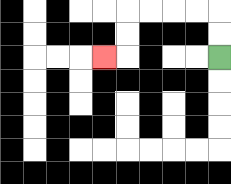{'start': '[9, 2]', 'end': '[4, 2]', 'path_directions': 'U,U,L,L,L,L,D,D,L', 'path_coordinates': '[[9, 2], [9, 1], [9, 0], [8, 0], [7, 0], [6, 0], [5, 0], [5, 1], [5, 2], [4, 2]]'}